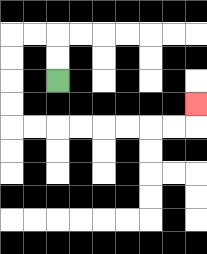{'start': '[2, 3]', 'end': '[8, 4]', 'path_directions': 'U,U,L,L,D,D,D,D,R,R,R,R,R,R,R,R,U', 'path_coordinates': '[[2, 3], [2, 2], [2, 1], [1, 1], [0, 1], [0, 2], [0, 3], [0, 4], [0, 5], [1, 5], [2, 5], [3, 5], [4, 5], [5, 5], [6, 5], [7, 5], [8, 5], [8, 4]]'}